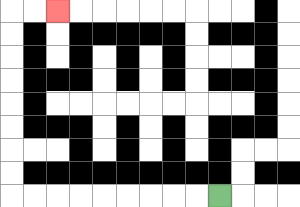{'start': '[9, 8]', 'end': '[2, 0]', 'path_directions': 'L,L,L,L,L,L,L,L,L,U,U,U,U,U,U,U,U,R,R', 'path_coordinates': '[[9, 8], [8, 8], [7, 8], [6, 8], [5, 8], [4, 8], [3, 8], [2, 8], [1, 8], [0, 8], [0, 7], [0, 6], [0, 5], [0, 4], [0, 3], [0, 2], [0, 1], [0, 0], [1, 0], [2, 0]]'}